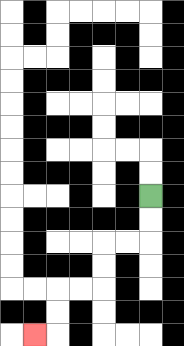{'start': '[6, 8]', 'end': '[1, 14]', 'path_directions': 'D,D,L,L,D,D,L,L,D,D,L', 'path_coordinates': '[[6, 8], [6, 9], [6, 10], [5, 10], [4, 10], [4, 11], [4, 12], [3, 12], [2, 12], [2, 13], [2, 14], [1, 14]]'}